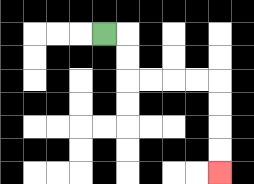{'start': '[4, 1]', 'end': '[9, 7]', 'path_directions': 'R,D,D,R,R,R,R,D,D,D,D', 'path_coordinates': '[[4, 1], [5, 1], [5, 2], [5, 3], [6, 3], [7, 3], [8, 3], [9, 3], [9, 4], [9, 5], [9, 6], [9, 7]]'}